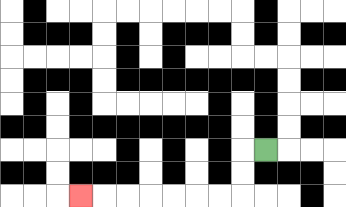{'start': '[11, 6]', 'end': '[3, 8]', 'path_directions': 'L,D,D,L,L,L,L,L,L,L', 'path_coordinates': '[[11, 6], [10, 6], [10, 7], [10, 8], [9, 8], [8, 8], [7, 8], [6, 8], [5, 8], [4, 8], [3, 8]]'}